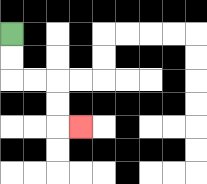{'start': '[0, 1]', 'end': '[3, 5]', 'path_directions': 'D,D,R,R,D,D,R', 'path_coordinates': '[[0, 1], [0, 2], [0, 3], [1, 3], [2, 3], [2, 4], [2, 5], [3, 5]]'}